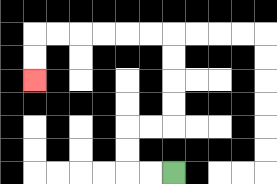{'start': '[7, 7]', 'end': '[1, 3]', 'path_directions': 'L,L,U,U,R,R,U,U,U,U,L,L,L,L,L,L,D,D', 'path_coordinates': '[[7, 7], [6, 7], [5, 7], [5, 6], [5, 5], [6, 5], [7, 5], [7, 4], [7, 3], [7, 2], [7, 1], [6, 1], [5, 1], [4, 1], [3, 1], [2, 1], [1, 1], [1, 2], [1, 3]]'}